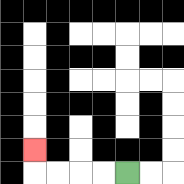{'start': '[5, 7]', 'end': '[1, 6]', 'path_directions': 'L,L,L,L,U', 'path_coordinates': '[[5, 7], [4, 7], [3, 7], [2, 7], [1, 7], [1, 6]]'}